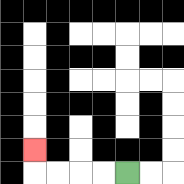{'start': '[5, 7]', 'end': '[1, 6]', 'path_directions': 'L,L,L,L,U', 'path_coordinates': '[[5, 7], [4, 7], [3, 7], [2, 7], [1, 7], [1, 6]]'}